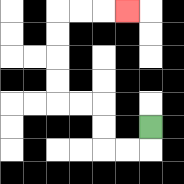{'start': '[6, 5]', 'end': '[5, 0]', 'path_directions': 'D,L,L,U,U,L,L,U,U,U,U,R,R,R', 'path_coordinates': '[[6, 5], [6, 6], [5, 6], [4, 6], [4, 5], [4, 4], [3, 4], [2, 4], [2, 3], [2, 2], [2, 1], [2, 0], [3, 0], [4, 0], [5, 0]]'}